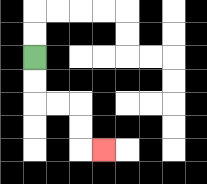{'start': '[1, 2]', 'end': '[4, 6]', 'path_directions': 'D,D,R,R,D,D,R', 'path_coordinates': '[[1, 2], [1, 3], [1, 4], [2, 4], [3, 4], [3, 5], [3, 6], [4, 6]]'}